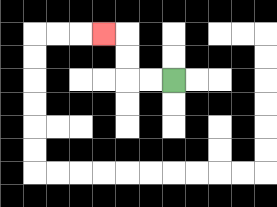{'start': '[7, 3]', 'end': '[4, 1]', 'path_directions': 'L,L,U,U,L', 'path_coordinates': '[[7, 3], [6, 3], [5, 3], [5, 2], [5, 1], [4, 1]]'}